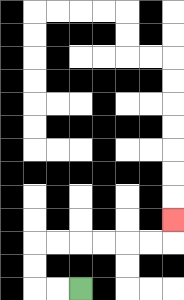{'start': '[3, 12]', 'end': '[7, 9]', 'path_directions': 'L,L,U,U,R,R,R,R,R,R,U', 'path_coordinates': '[[3, 12], [2, 12], [1, 12], [1, 11], [1, 10], [2, 10], [3, 10], [4, 10], [5, 10], [6, 10], [7, 10], [7, 9]]'}